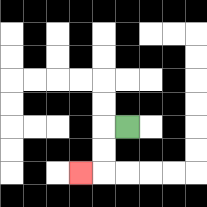{'start': '[5, 5]', 'end': '[3, 7]', 'path_directions': 'L,D,D,L', 'path_coordinates': '[[5, 5], [4, 5], [4, 6], [4, 7], [3, 7]]'}